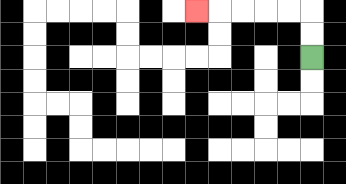{'start': '[13, 2]', 'end': '[8, 0]', 'path_directions': 'U,U,L,L,L,L,L', 'path_coordinates': '[[13, 2], [13, 1], [13, 0], [12, 0], [11, 0], [10, 0], [9, 0], [8, 0]]'}